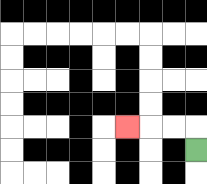{'start': '[8, 6]', 'end': '[5, 5]', 'path_directions': 'U,L,L,L', 'path_coordinates': '[[8, 6], [8, 5], [7, 5], [6, 5], [5, 5]]'}